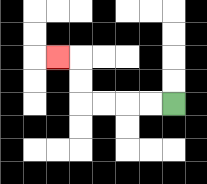{'start': '[7, 4]', 'end': '[2, 2]', 'path_directions': 'L,L,L,L,U,U,L', 'path_coordinates': '[[7, 4], [6, 4], [5, 4], [4, 4], [3, 4], [3, 3], [3, 2], [2, 2]]'}